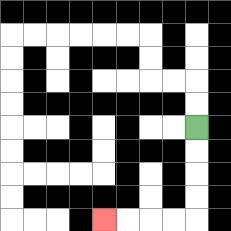{'start': '[8, 5]', 'end': '[4, 9]', 'path_directions': 'D,D,D,D,L,L,L,L', 'path_coordinates': '[[8, 5], [8, 6], [8, 7], [8, 8], [8, 9], [7, 9], [6, 9], [5, 9], [4, 9]]'}